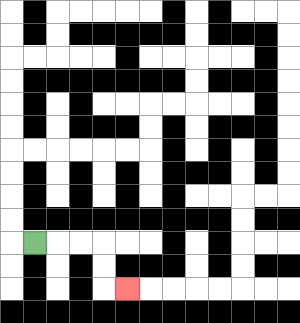{'start': '[1, 10]', 'end': '[5, 12]', 'path_directions': 'R,R,R,D,D,R', 'path_coordinates': '[[1, 10], [2, 10], [3, 10], [4, 10], [4, 11], [4, 12], [5, 12]]'}